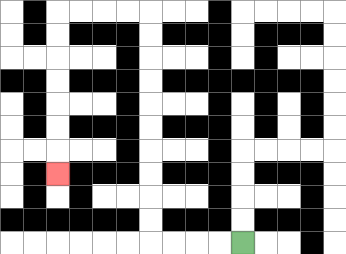{'start': '[10, 10]', 'end': '[2, 7]', 'path_directions': 'L,L,L,L,U,U,U,U,U,U,U,U,U,U,L,L,L,L,D,D,D,D,D,D,D', 'path_coordinates': '[[10, 10], [9, 10], [8, 10], [7, 10], [6, 10], [6, 9], [6, 8], [6, 7], [6, 6], [6, 5], [6, 4], [6, 3], [6, 2], [6, 1], [6, 0], [5, 0], [4, 0], [3, 0], [2, 0], [2, 1], [2, 2], [2, 3], [2, 4], [2, 5], [2, 6], [2, 7]]'}